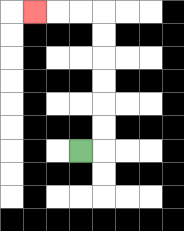{'start': '[3, 6]', 'end': '[1, 0]', 'path_directions': 'R,U,U,U,U,U,U,L,L,L', 'path_coordinates': '[[3, 6], [4, 6], [4, 5], [4, 4], [4, 3], [4, 2], [4, 1], [4, 0], [3, 0], [2, 0], [1, 0]]'}